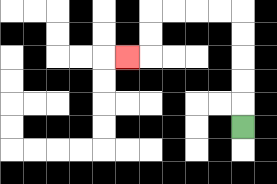{'start': '[10, 5]', 'end': '[5, 2]', 'path_directions': 'U,U,U,U,U,L,L,L,L,D,D,L', 'path_coordinates': '[[10, 5], [10, 4], [10, 3], [10, 2], [10, 1], [10, 0], [9, 0], [8, 0], [7, 0], [6, 0], [6, 1], [6, 2], [5, 2]]'}